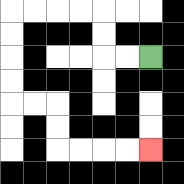{'start': '[6, 2]', 'end': '[6, 6]', 'path_directions': 'L,L,U,U,L,L,L,L,D,D,D,D,R,R,D,D,R,R,R,R', 'path_coordinates': '[[6, 2], [5, 2], [4, 2], [4, 1], [4, 0], [3, 0], [2, 0], [1, 0], [0, 0], [0, 1], [0, 2], [0, 3], [0, 4], [1, 4], [2, 4], [2, 5], [2, 6], [3, 6], [4, 6], [5, 6], [6, 6]]'}